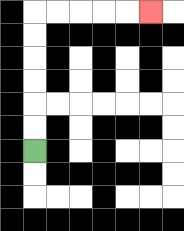{'start': '[1, 6]', 'end': '[6, 0]', 'path_directions': 'U,U,U,U,U,U,R,R,R,R,R', 'path_coordinates': '[[1, 6], [1, 5], [1, 4], [1, 3], [1, 2], [1, 1], [1, 0], [2, 0], [3, 0], [4, 0], [5, 0], [6, 0]]'}